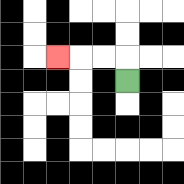{'start': '[5, 3]', 'end': '[2, 2]', 'path_directions': 'U,L,L,L', 'path_coordinates': '[[5, 3], [5, 2], [4, 2], [3, 2], [2, 2]]'}